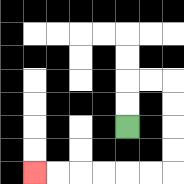{'start': '[5, 5]', 'end': '[1, 7]', 'path_directions': 'U,U,R,R,D,D,D,D,L,L,L,L,L,L', 'path_coordinates': '[[5, 5], [5, 4], [5, 3], [6, 3], [7, 3], [7, 4], [7, 5], [7, 6], [7, 7], [6, 7], [5, 7], [4, 7], [3, 7], [2, 7], [1, 7]]'}